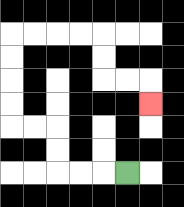{'start': '[5, 7]', 'end': '[6, 4]', 'path_directions': 'L,L,L,U,U,L,L,U,U,U,U,R,R,R,R,D,D,R,R,D', 'path_coordinates': '[[5, 7], [4, 7], [3, 7], [2, 7], [2, 6], [2, 5], [1, 5], [0, 5], [0, 4], [0, 3], [0, 2], [0, 1], [1, 1], [2, 1], [3, 1], [4, 1], [4, 2], [4, 3], [5, 3], [6, 3], [6, 4]]'}